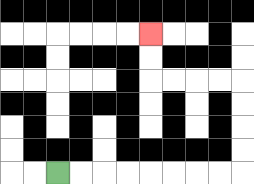{'start': '[2, 7]', 'end': '[6, 1]', 'path_directions': 'R,R,R,R,R,R,R,R,U,U,U,U,L,L,L,L,U,U', 'path_coordinates': '[[2, 7], [3, 7], [4, 7], [5, 7], [6, 7], [7, 7], [8, 7], [9, 7], [10, 7], [10, 6], [10, 5], [10, 4], [10, 3], [9, 3], [8, 3], [7, 3], [6, 3], [6, 2], [6, 1]]'}